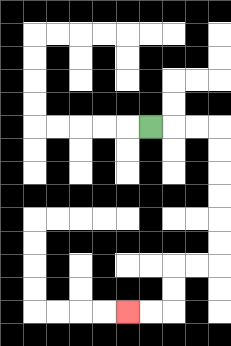{'start': '[6, 5]', 'end': '[5, 13]', 'path_directions': 'R,R,R,D,D,D,D,D,D,L,L,D,D,L,L', 'path_coordinates': '[[6, 5], [7, 5], [8, 5], [9, 5], [9, 6], [9, 7], [9, 8], [9, 9], [9, 10], [9, 11], [8, 11], [7, 11], [7, 12], [7, 13], [6, 13], [5, 13]]'}